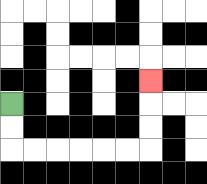{'start': '[0, 4]', 'end': '[6, 3]', 'path_directions': 'D,D,R,R,R,R,R,R,U,U,U', 'path_coordinates': '[[0, 4], [0, 5], [0, 6], [1, 6], [2, 6], [3, 6], [4, 6], [5, 6], [6, 6], [6, 5], [6, 4], [6, 3]]'}